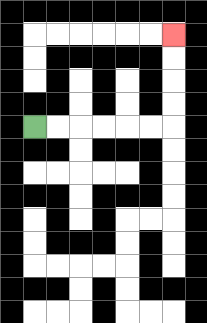{'start': '[1, 5]', 'end': '[7, 1]', 'path_directions': 'R,R,R,R,R,R,U,U,U,U', 'path_coordinates': '[[1, 5], [2, 5], [3, 5], [4, 5], [5, 5], [6, 5], [7, 5], [7, 4], [7, 3], [7, 2], [7, 1]]'}